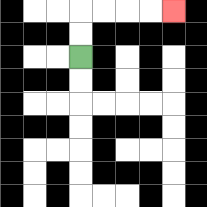{'start': '[3, 2]', 'end': '[7, 0]', 'path_directions': 'U,U,R,R,R,R', 'path_coordinates': '[[3, 2], [3, 1], [3, 0], [4, 0], [5, 0], [6, 0], [7, 0]]'}